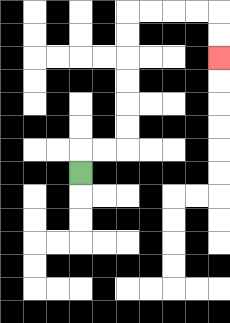{'start': '[3, 7]', 'end': '[9, 2]', 'path_directions': 'U,R,R,U,U,U,U,U,U,R,R,R,R,D,D', 'path_coordinates': '[[3, 7], [3, 6], [4, 6], [5, 6], [5, 5], [5, 4], [5, 3], [5, 2], [5, 1], [5, 0], [6, 0], [7, 0], [8, 0], [9, 0], [9, 1], [9, 2]]'}